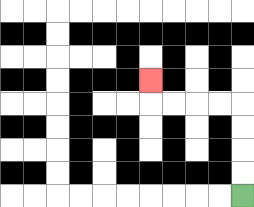{'start': '[10, 8]', 'end': '[6, 3]', 'path_directions': 'U,U,U,U,L,L,L,L,U', 'path_coordinates': '[[10, 8], [10, 7], [10, 6], [10, 5], [10, 4], [9, 4], [8, 4], [7, 4], [6, 4], [6, 3]]'}